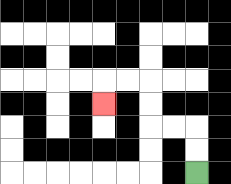{'start': '[8, 7]', 'end': '[4, 4]', 'path_directions': 'U,U,L,L,U,U,L,L,D', 'path_coordinates': '[[8, 7], [8, 6], [8, 5], [7, 5], [6, 5], [6, 4], [6, 3], [5, 3], [4, 3], [4, 4]]'}